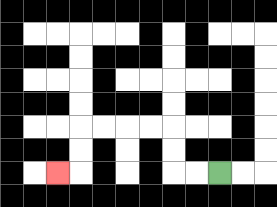{'start': '[9, 7]', 'end': '[2, 7]', 'path_directions': 'L,L,U,U,L,L,L,L,D,D,L', 'path_coordinates': '[[9, 7], [8, 7], [7, 7], [7, 6], [7, 5], [6, 5], [5, 5], [4, 5], [3, 5], [3, 6], [3, 7], [2, 7]]'}